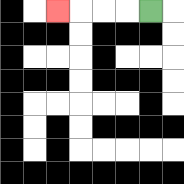{'start': '[6, 0]', 'end': '[2, 0]', 'path_directions': 'L,L,L,L', 'path_coordinates': '[[6, 0], [5, 0], [4, 0], [3, 0], [2, 0]]'}